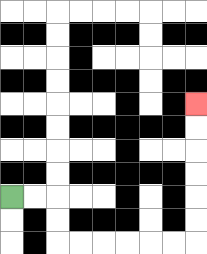{'start': '[0, 8]', 'end': '[8, 4]', 'path_directions': 'R,R,D,D,R,R,R,R,R,R,U,U,U,U,U,U', 'path_coordinates': '[[0, 8], [1, 8], [2, 8], [2, 9], [2, 10], [3, 10], [4, 10], [5, 10], [6, 10], [7, 10], [8, 10], [8, 9], [8, 8], [8, 7], [8, 6], [8, 5], [8, 4]]'}